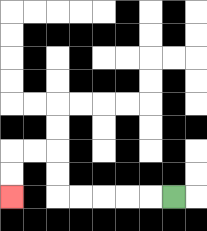{'start': '[7, 8]', 'end': '[0, 8]', 'path_directions': 'L,L,L,L,L,U,U,L,L,D,D', 'path_coordinates': '[[7, 8], [6, 8], [5, 8], [4, 8], [3, 8], [2, 8], [2, 7], [2, 6], [1, 6], [0, 6], [0, 7], [0, 8]]'}